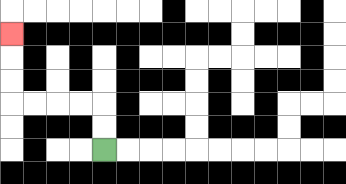{'start': '[4, 6]', 'end': '[0, 1]', 'path_directions': 'U,U,L,L,L,L,U,U,U', 'path_coordinates': '[[4, 6], [4, 5], [4, 4], [3, 4], [2, 4], [1, 4], [0, 4], [0, 3], [0, 2], [0, 1]]'}